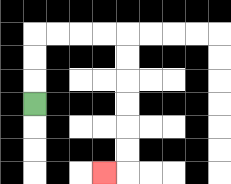{'start': '[1, 4]', 'end': '[4, 7]', 'path_directions': 'U,U,U,R,R,R,R,D,D,D,D,D,D,L', 'path_coordinates': '[[1, 4], [1, 3], [1, 2], [1, 1], [2, 1], [3, 1], [4, 1], [5, 1], [5, 2], [5, 3], [5, 4], [5, 5], [5, 6], [5, 7], [4, 7]]'}